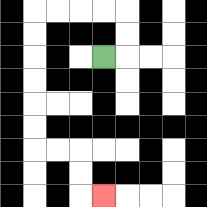{'start': '[4, 2]', 'end': '[4, 8]', 'path_directions': 'R,U,U,L,L,L,L,D,D,D,D,D,D,R,R,D,D,R', 'path_coordinates': '[[4, 2], [5, 2], [5, 1], [5, 0], [4, 0], [3, 0], [2, 0], [1, 0], [1, 1], [1, 2], [1, 3], [1, 4], [1, 5], [1, 6], [2, 6], [3, 6], [3, 7], [3, 8], [4, 8]]'}